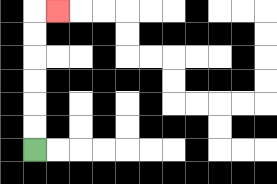{'start': '[1, 6]', 'end': '[2, 0]', 'path_directions': 'U,U,U,U,U,U,R', 'path_coordinates': '[[1, 6], [1, 5], [1, 4], [1, 3], [1, 2], [1, 1], [1, 0], [2, 0]]'}